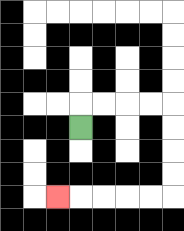{'start': '[3, 5]', 'end': '[2, 8]', 'path_directions': 'U,R,R,R,R,D,D,D,D,L,L,L,L,L', 'path_coordinates': '[[3, 5], [3, 4], [4, 4], [5, 4], [6, 4], [7, 4], [7, 5], [7, 6], [7, 7], [7, 8], [6, 8], [5, 8], [4, 8], [3, 8], [2, 8]]'}